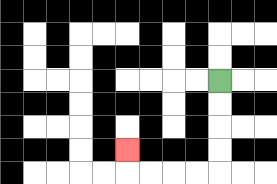{'start': '[9, 3]', 'end': '[5, 6]', 'path_directions': 'D,D,D,D,L,L,L,L,U', 'path_coordinates': '[[9, 3], [9, 4], [9, 5], [9, 6], [9, 7], [8, 7], [7, 7], [6, 7], [5, 7], [5, 6]]'}